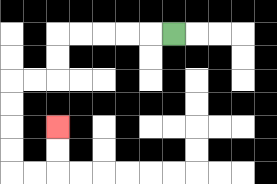{'start': '[7, 1]', 'end': '[2, 5]', 'path_directions': 'L,L,L,L,L,D,D,L,L,D,D,D,D,R,R,U,U', 'path_coordinates': '[[7, 1], [6, 1], [5, 1], [4, 1], [3, 1], [2, 1], [2, 2], [2, 3], [1, 3], [0, 3], [0, 4], [0, 5], [0, 6], [0, 7], [1, 7], [2, 7], [2, 6], [2, 5]]'}